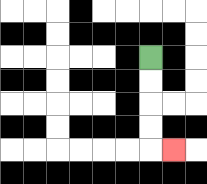{'start': '[6, 2]', 'end': '[7, 6]', 'path_directions': 'D,D,D,D,R', 'path_coordinates': '[[6, 2], [6, 3], [6, 4], [6, 5], [6, 6], [7, 6]]'}